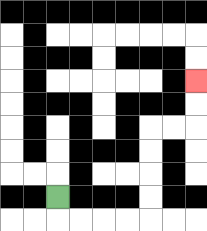{'start': '[2, 8]', 'end': '[8, 3]', 'path_directions': 'D,R,R,R,R,U,U,U,U,R,R,U,U', 'path_coordinates': '[[2, 8], [2, 9], [3, 9], [4, 9], [5, 9], [6, 9], [6, 8], [6, 7], [6, 6], [6, 5], [7, 5], [8, 5], [8, 4], [8, 3]]'}